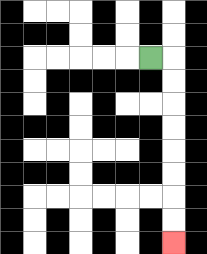{'start': '[6, 2]', 'end': '[7, 10]', 'path_directions': 'R,D,D,D,D,D,D,D,D', 'path_coordinates': '[[6, 2], [7, 2], [7, 3], [7, 4], [7, 5], [7, 6], [7, 7], [7, 8], [7, 9], [7, 10]]'}